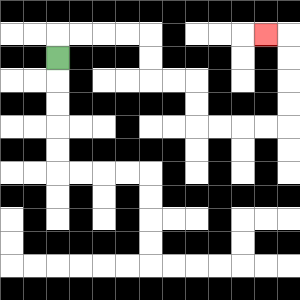{'start': '[2, 2]', 'end': '[11, 1]', 'path_directions': 'U,R,R,R,R,D,D,R,R,D,D,R,R,R,R,U,U,U,U,L', 'path_coordinates': '[[2, 2], [2, 1], [3, 1], [4, 1], [5, 1], [6, 1], [6, 2], [6, 3], [7, 3], [8, 3], [8, 4], [8, 5], [9, 5], [10, 5], [11, 5], [12, 5], [12, 4], [12, 3], [12, 2], [12, 1], [11, 1]]'}